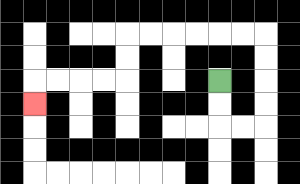{'start': '[9, 3]', 'end': '[1, 4]', 'path_directions': 'D,D,R,R,U,U,U,U,L,L,L,L,L,L,D,D,L,L,L,L,D', 'path_coordinates': '[[9, 3], [9, 4], [9, 5], [10, 5], [11, 5], [11, 4], [11, 3], [11, 2], [11, 1], [10, 1], [9, 1], [8, 1], [7, 1], [6, 1], [5, 1], [5, 2], [5, 3], [4, 3], [3, 3], [2, 3], [1, 3], [1, 4]]'}